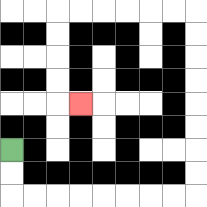{'start': '[0, 6]', 'end': '[3, 4]', 'path_directions': 'D,D,R,R,R,R,R,R,R,R,U,U,U,U,U,U,U,U,L,L,L,L,L,L,D,D,D,D,R', 'path_coordinates': '[[0, 6], [0, 7], [0, 8], [1, 8], [2, 8], [3, 8], [4, 8], [5, 8], [6, 8], [7, 8], [8, 8], [8, 7], [8, 6], [8, 5], [8, 4], [8, 3], [8, 2], [8, 1], [8, 0], [7, 0], [6, 0], [5, 0], [4, 0], [3, 0], [2, 0], [2, 1], [2, 2], [2, 3], [2, 4], [3, 4]]'}